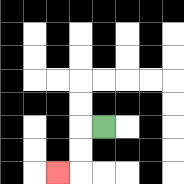{'start': '[4, 5]', 'end': '[2, 7]', 'path_directions': 'L,D,D,L', 'path_coordinates': '[[4, 5], [3, 5], [3, 6], [3, 7], [2, 7]]'}